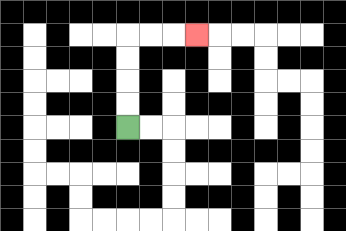{'start': '[5, 5]', 'end': '[8, 1]', 'path_directions': 'U,U,U,U,R,R,R', 'path_coordinates': '[[5, 5], [5, 4], [5, 3], [5, 2], [5, 1], [6, 1], [7, 1], [8, 1]]'}